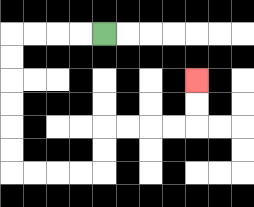{'start': '[4, 1]', 'end': '[8, 3]', 'path_directions': 'L,L,L,L,D,D,D,D,D,D,R,R,R,R,U,U,R,R,R,R,U,U', 'path_coordinates': '[[4, 1], [3, 1], [2, 1], [1, 1], [0, 1], [0, 2], [0, 3], [0, 4], [0, 5], [0, 6], [0, 7], [1, 7], [2, 7], [3, 7], [4, 7], [4, 6], [4, 5], [5, 5], [6, 5], [7, 5], [8, 5], [8, 4], [8, 3]]'}